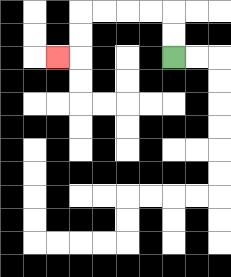{'start': '[7, 2]', 'end': '[2, 2]', 'path_directions': 'U,U,L,L,L,L,D,D,L', 'path_coordinates': '[[7, 2], [7, 1], [7, 0], [6, 0], [5, 0], [4, 0], [3, 0], [3, 1], [3, 2], [2, 2]]'}